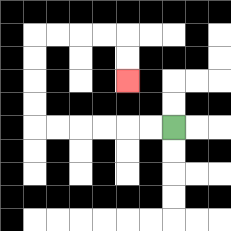{'start': '[7, 5]', 'end': '[5, 3]', 'path_directions': 'L,L,L,L,L,L,U,U,U,U,R,R,R,R,D,D', 'path_coordinates': '[[7, 5], [6, 5], [5, 5], [4, 5], [3, 5], [2, 5], [1, 5], [1, 4], [1, 3], [1, 2], [1, 1], [2, 1], [3, 1], [4, 1], [5, 1], [5, 2], [5, 3]]'}